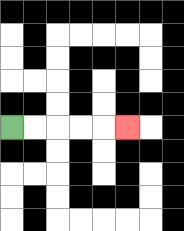{'start': '[0, 5]', 'end': '[5, 5]', 'path_directions': 'R,R,R,R,R', 'path_coordinates': '[[0, 5], [1, 5], [2, 5], [3, 5], [4, 5], [5, 5]]'}